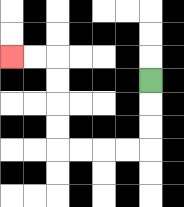{'start': '[6, 3]', 'end': '[0, 2]', 'path_directions': 'D,D,D,L,L,L,L,U,U,U,U,L,L', 'path_coordinates': '[[6, 3], [6, 4], [6, 5], [6, 6], [5, 6], [4, 6], [3, 6], [2, 6], [2, 5], [2, 4], [2, 3], [2, 2], [1, 2], [0, 2]]'}